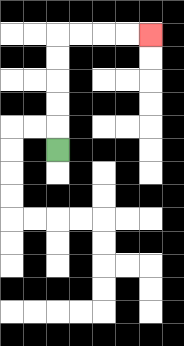{'start': '[2, 6]', 'end': '[6, 1]', 'path_directions': 'U,U,U,U,U,R,R,R,R', 'path_coordinates': '[[2, 6], [2, 5], [2, 4], [2, 3], [2, 2], [2, 1], [3, 1], [4, 1], [5, 1], [6, 1]]'}